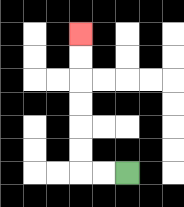{'start': '[5, 7]', 'end': '[3, 1]', 'path_directions': 'L,L,U,U,U,U,U,U', 'path_coordinates': '[[5, 7], [4, 7], [3, 7], [3, 6], [3, 5], [3, 4], [3, 3], [3, 2], [3, 1]]'}